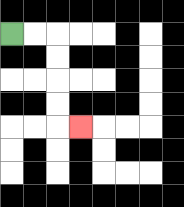{'start': '[0, 1]', 'end': '[3, 5]', 'path_directions': 'R,R,D,D,D,D,R', 'path_coordinates': '[[0, 1], [1, 1], [2, 1], [2, 2], [2, 3], [2, 4], [2, 5], [3, 5]]'}